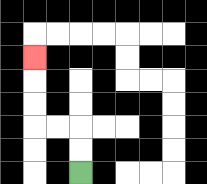{'start': '[3, 7]', 'end': '[1, 2]', 'path_directions': 'U,U,L,L,U,U,U', 'path_coordinates': '[[3, 7], [3, 6], [3, 5], [2, 5], [1, 5], [1, 4], [1, 3], [1, 2]]'}